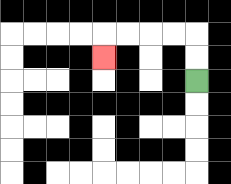{'start': '[8, 3]', 'end': '[4, 2]', 'path_directions': 'U,U,L,L,L,L,D', 'path_coordinates': '[[8, 3], [8, 2], [8, 1], [7, 1], [6, 1], [5, 1], [4, 1], [4, 2]]'}